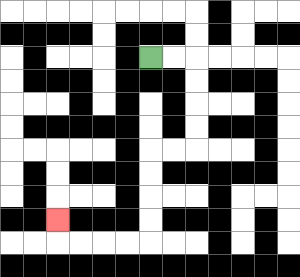{'start': '[6, 2]', 'end': '[2, 9]', 'path_directions': 'R,R,D,D,D,D,L,L,D,D,D,D,L,L,L,L,U', 'path_coordinates': '[[6, 2], [7, 2], [8, 2], [8, 3], [8, 4], [8, 5], [8, 6], [7, 6], [6, 6], [6, 7], [6, 8], [6, 9], [6, 10], [5, 10], [4, 10], [3, 10], [2, 10], [2, 9]]'}